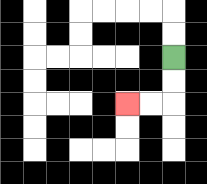{'start': '[7, 2]', 'end': '[5, 4]', 'path_directions': 'D,D,L,L', 'path_coordinates': '[[7, 2], [7, 3], [7, 4], [6, 4], [5, 4]]'}